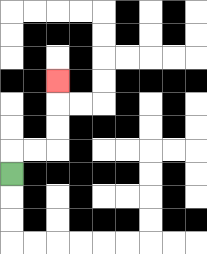{'start': '[0, 7]', 'end': '[2, 3]', 'path_directions': 'U,R,R,U,U,U', 'path_coordinates': '[[0, 7], [0, 6], [1, 6], [2, 6], [2, 5], [2, 4], [2, 3]]'}